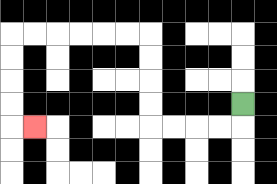{'start': '[10, 4]', 'end': '[1, 5]', 'path_directions': 'D,L,L,L,L,U,U,U,U,L,L,L,L,L,L,D,D,D,D,R', 'path_coordinates': '[[10, 4], [10, 5], [9, 5], [8, 5], [7, 5], [6, 5], [6, 4], [6, 3], [6, 2], [6, 1], [5, 1], [4, 1], [3, 1], [2, 1], [1, 1], [0, 1], [0, 2], [0, 3], [0, 4], [0, 5], [1, 5]]'}